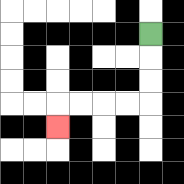{'start': '[6, 1]', 'end': '[2, 5]', 'path_directions': 'D,D,D,L,L,L,L,D', 'path_coordinates': '[[6, 1], [6, 2], [6, 3], [6, 4], [5, 4], [4, 4], [3, 4], [2, 4], [2, 5]]'}